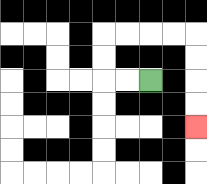{'start': '[6, 3]', 'end': '[8, 5]', 'path_directions': 'L,L,U,U,R,R,R,R,D,D,D,D', 'path_coordinates': '[[6, 3], [5, 3], [4, 3], [4, 2], [4, 1], [5, 1], [6, 1], [7, 1], [8, 1], [8, 2], [8, 3], [8, 4], [8, 5]]'}